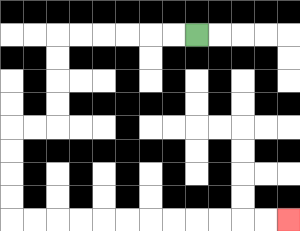{'start': '[8, 1]', 'end': '[12, 9]', 'path_directions': 'L,L,L,L,L,L,D,D,D,D,L,L,D,D,D,D,R,R,R,R,R,R,R,R,R,R,R,R', 'path_coordinates': '[[8, 1], [7, 1], [6, 1], [5, 1], [4, 1], [3, 1], [2, 1], [2, 2], [2, 3], [2, 4], [2, 5], [1, 5], [0, 5], [0, 6], [0, 7], [0, 8], [0, 9], [1, 9], [2, 9], [3, 9], [4, 9], [5, 9], [6, 9], [7, 9], [8, 9], [9, 9], [10, 9], [11, 9], [12, 9]]'}